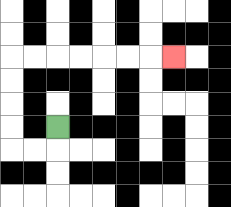{'start': '[2, 5]', 'end': '[7, 2]', 'path_directions': 'D,L,L,U,U,U,U,R,R,R,R,R,R,R', 'path_coordinates': '[[2, 5], [2, 6], [1, 6], [0, 6], [0, 5], [0, 4], [0, 3], [0, 2], [1, 2], [2, 2], [3, 2], [4, 2], [5, 2], [6, 2], [7, 2]]'}